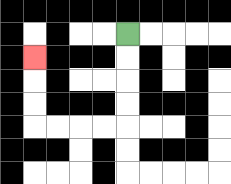{'start': '[5, 1]', 'end': '[1, 2]', 'path_directions': 'D,D,D,D,L,L,L,L,U,U,U', 'path_coordinates': '[[5, 1], [5, 2], [5, 3], [5, 4], [5, 5], [4, 5], [3, 5], [2, 5], [1, 5], [1, 4], [1, 3], [1, 2]]'}